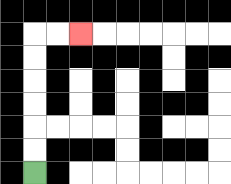{'start': '[1, 7]', 'end': '[3, 1]', 'path_directions': 'U,U,U,U,U,U,R,R', 'path_coordinates': '[[1, 7], [1, 6], [1, 5], [1, 4], [1, 3], [1, 2], [1, 1], [2, 1], [3, 1]]'}